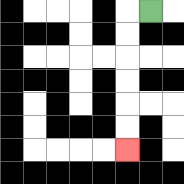{'start': '[6, 0]', 'end': '[5, 6]', 'path_directions': 'L,D,D,D,D,D,D', 'path_coordinates': '[[6, 0], [5, 0], [5, 1], [5, 2], [5, 3], [5, 4], [5, 5], [5, 6]]'}